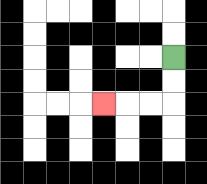{'start': '[7, 2]', 'end': '[4, 4]', 'path_directions': 'D,D,L,L,L', 'path_coordinates': '[[7, 2], [7, 3], [7, 4], [6, 4], [5, 4], [4, 4]]'}